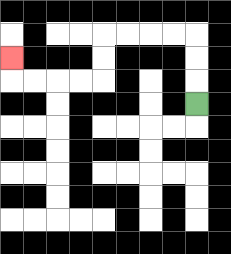{'start': '[8, 4]', 'end': '[0, 2]', 'path_directions': 'U,U,U,L,L,L,L,D,D,L,L,L,L,U', 'path_coordinates': '[[8, 4], [8, 3], [8, 2], [8, 1], [7, 1], [6, 1], [5, 1], [4, 1], [4, 2], [4, 3], [3, 3], [2, 3], [1, 3], [0, 3], [0, 2]]'}